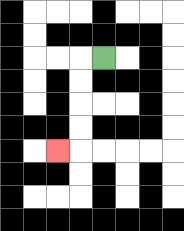{'start': '[4, 2]', 'end': '[2, 6]', 'path_directions': 'L,D,D,D,D,L', 'path_coordinates': '[[4, 2], [3, 2], [3, 3], [3, 4], [3, 5], [3, 6], [2, 6]]'}